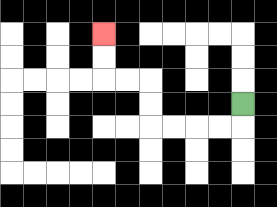{'start': '[10, 4]', 'end': '[4, 1]', 'path_directions': 'D,L,L,L,L,U,U,L,L,U,U', 'path_coordinates': '[[10, 4], [10, 5], [9, 5], [8, 5], [7, 5], [6, 5], [6, 4], [6, 3], [5, 3], [4, 3], [4, 2], [4, 1]]'}